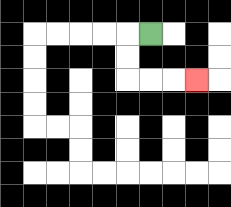{'start': '[6, 1]', 'end': '[8, 3]', 'path_directions': 'L,D,D,R,R,R', 'path_coordinates': '[[6, 1], [5, 1], [5, 2], [5, 3], [6, 3], [7, 3], [8, 3]]'}